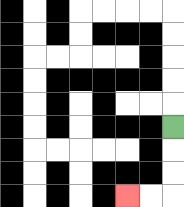{'start': '[7, 5]', 'end': '[5, 8]', 'path_directions': 'D,D,D,L,L', 'path_coordinates': '[[7, 5], [7, 6], [7, 7], [7, 8], [6, 8], [5, 8]]'}